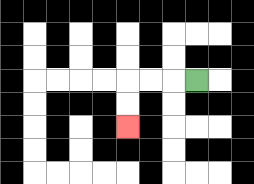{'start': '[8, 3]', 'end': '[5, 5]', 'path_directions': 'L,L,L,D,D', 'path_coordinates': '[[8, 3], [7, 3], [6, 3], [5, 3], [5, 4], [5, 5]]'}